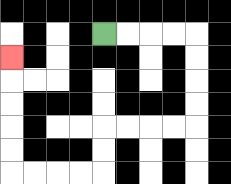{'start': '[4, 1]', 'end': '[0, 2]', 'path_directions': 'R,R,R,R,D,D,D,D,L,L,L,L,D,D,L,L,L,L,U,U,U,U,U', 'path_coordinates': '[[4, 1], [5, 1], [6, 1], [7, 1], [8, 1], [8, 2], [8, 3], [8, 4], [8, 5], [7, 5], [6, 5], [5, 5], [4, 5], [4, 6], [4, 7], [3, 7], [2, 7], [1, 7], [0, 7], [0, 6], [0, 5], [0, 4], [0, 3], [0, 2]]'}